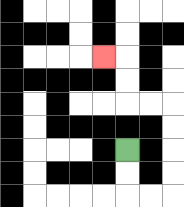{'start': '[5, 6]', 'end': '[4, 2]', 'path_directions': 'D,D,R,R,U,U,U,U,L,L,U,U,L', 'path_coordinates': '[[5, 6], [5, 7], [5, 8], [6, 8], [7, 8], [7, 7], [7, 6], [7, 5], [7, 4], [6, 4], [5, 4], [5, 3], [5, 2], [4, 2]]'}